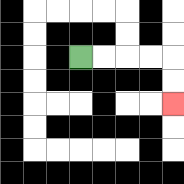{'start': '[3, 2]', 'end': '[7, 4]', 'path_directions': 'R,R,R,R,D,D', 'path_coordinates': '[[3, 2], [4, 2], [5, 2], [6, 2], [7, 2], [7, 3], [7, 4]]'}